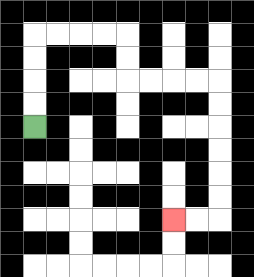{'start': '[1, 5]', 'end': '[7, 9]', 'path_directions': 'U,U,U,U,R,R,R,R,D,D,R,R,R,R,D,D,D,D,D,D,L,L', 'path_coordinates': '[[1, 5], [1, 4], [1, 3], [1, 2], [1, 1], [2, 1], [3, 1], [4, 1], [5, 1], [5, 2], [5, 3], [6, 3], [7, 3], [8, 3], [9, 3], [9, 4], [9, 5], [9, 6], [9, 7], [9, 8], [9, 9], [8, 9], [7, 9]]'}